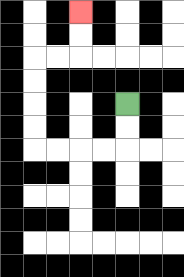{'start': '[5, 4]', 'end': '[3, 0]', 'path_directions': 'D,D,L,L,L,L,U,U,U,U,R,R,U,U', 'path_coordinates': '[[5, 4], [5, 5], [5, 6], [4, 6], [3, 6], [2, 6], [1, 6], [1, 5], [1, 4], [1, 3], [1, 2], [2, 2], [3, 2], [3, 1], [3, 0]]'}